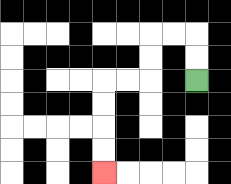{'start': '[8, 3]', 'end': '[4, 7]', 'path_directions': 'U,U,L,L,D,D,L,L,D,D,D,D', 'path_coordinates': '[[8, 3], [8, 2], [8, 1], [7, 1], [6, 1], [6, 2], [6, 3], [5, 3], [4, 3], [4, 4], [4, 5], [4, 6], [4, 7]]'}